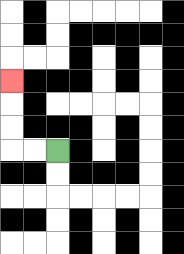{'start': '[2, 6]', 'end': '[0, 3]', 'path_directions': 'L,L,U,U,U', 'path_coordinates': '[[2, 6], [1, 6], [0, 6], [0, 5], [0, 4], [0, 3]]'}